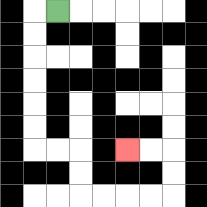{'start': '[2, 0]', 'end': '[5, 6]', 'path_directions': 'L,D,D,D,D,D,D,R,R,D,D,R,R,R,R,U,U,L,L', 'path_coordinates': '[[2, 0], [1, 0], [1, 1], [1, 2], [1, 3], [1, 4], [1, 5], [1, 6], [2, 6], [3, 6], [3, 7], [3, 8], [4, 8], [5, 8], [6, 8], [7, 8], [7, 7], [7, 6], [6, 6], [5, 6]]'}